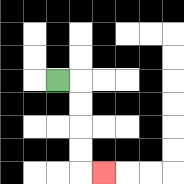{'start': '[2, 3]', 'end': '[4, 7]', 'path_directions': 'R,D,D,D,D,R', 'path_coordinates': '[[2, 3], [3, 3], [3, 4], [3, 5], [3, 6], [3, 7], [4, 7]]'}